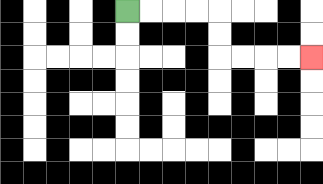{'start': '[5, 0]', 'end': '[13, 2]', 'path_directions': 'R,R,R,R,D,D,R,R,R,R', 'path_coordinates': '[[5, 0], [6, 0], [7, 0], [8, 0], [9, 0], [9, 1], [9, 2], [10, 2], [11, 2], [12, 2], [13, 2]]'}